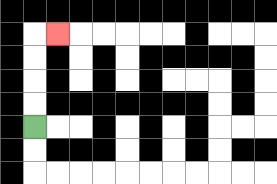{'start': '[1, 5]', 'end': '[2, 1]', 'path_directions': 'U,U,U,U,R', 'path_coordinates': '[[1, 5], [1, 4], [1, 3], [1, 2], [1, 1], [2, 1]]'}